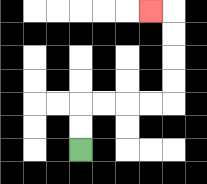{'start': '[3, 6]', 'end': '[6, 0]', 'path_directions': 'U,U,R,R,R,R,U,U,U,U,L', 'path_coordinates': '[[3, 6], [3, 5], [3, 4], [4, 4], [5, 4], [6, 4], [7, 4], [7, 3], [7, 2], [7, 1], [7, 0], [6, 0]]'}